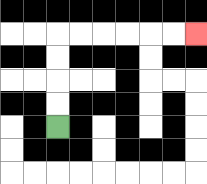{'start': '[2, 5]', 'end': '[8, 1]', 'path_directions': 'U,U,U,U,R,R,R,R,R,R', 'path_coordinates': '[[2, 5], [2, 4], [2, 3], [2, 2], [2, 1], [3, 1], [4, 1], [5, 1], [6, 1], [7, 1], [8, 1]]'}